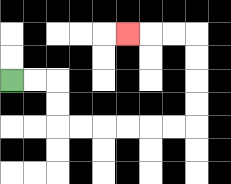{'start': '[0, 3]', 'end': '[5, 1]', 'path_directions': 'R,R,D,D,R,R,R,R,R,R,U,U,U,U,L,L,L', 'path_coordinates': '[[0, 3], [1, 3], [2, 3], [2, 4], [2, 5], [3, 5], [4, 5], [5, 5], [6, 5], [7, 5], [8, 5], [8, 4], [8, 3], [8, 2], [8, 1], [7, 1], [6, 1], [5, 1]]'}